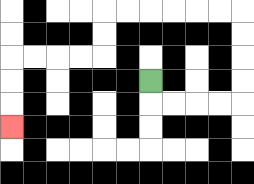{'start': '[6, 3]', 'end': '[0, 5]', 'path_directions': 'D,R,R,R,R,U,U,U,U,L,L,L,L,L,L,D,D,L,L,L,L,D,D,D', 'path_coordinates': '[[6, 3], [6, 4], [7, 4], [8, 4], [9, 4], [10, 4], [10, 3], [10, 2], [10, 1], [10, 0], [9, 0], [8, 0], [7, 0], [6, 0], [5, 0], [4, 0], [4, 1], [4, 2], [3, 2], [2, 2], [1, 2], [0, 2], [0, 3], [0, 4], [0, 5]]'}